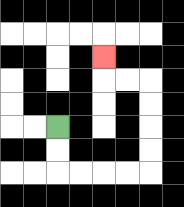{'start': '[2, 5]', 'end': '[4, 2]', 'path_directions': 'D,D,R,R,R,R,U,U,U,U,L,L,U', 'path_coordinates': '[[2, 5], [2, 6], [2, 7], [3, 7], [4, 7], [5, 7], [6, 7], [6, 6], [6, 5], [6, 4], [6, 3], [5, 3], [4, 3], [4, 2]]'}